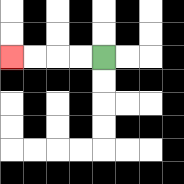{'start': '[4, 2]', 'end': '[0, 2]', 'path_directions': 'L,L,L,L', 'path_coordinates': '[[4, 2], [3, 2], [2, 2], [1, 2], [0, 2]]'}